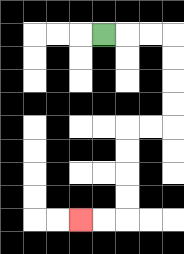{'start': '[4, 1]', 'end': '[3, 9]', 'path_directions': 'R,R,R,D,D,D,D,L,L,D,D,D,D,L,L', 'path_coordinates': '[[4, 1], [5, 1], [6, 1], [7, 1], [7, 2], [7, 3], [7, 4], [7, 5], [6, 5], [5, 5], [5, 6], [5, 7], [5, 8], [5, 9], [4, 9], [3, 9]]'}